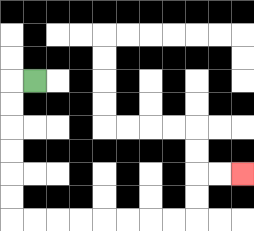{'start': '[1, 3]', 'end': '[10, 7]', 'path_directions': 'L,D,D,D,D,D,D,R,R,R,R,R,R,R,R,U,U,R,R', 'path_coordinates': '[[1, 3], [0, 3], [0, 4], [0, 5], [0, 6], [0, 7], [0, 8], [0, 9], [1, 9], [2, 9], [3, 9], [4, 9], [5, 9], [6, 9], [7, 9], [8, 9], [8, 8], [8, 7], [9, 7], [10, 7]]'}